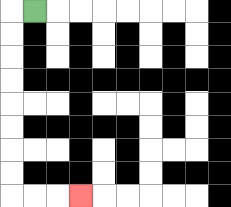{'start': '[1, 0]', 'end': '[3, 8]', 'path_directions': 'L,D,D,D,D,D,D,D,D,R,R,R', 'path_coordinates': '[[1, 0], [0, 0], [0, 1], [0, 2], [0, 3], [0, 4], [0, 5], [0, 6], [0, 7], [0, 8], [1, 8], [2, 8], [3, 8]]'}